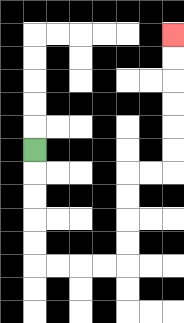{'start': '[1, 6]', 'end': '[7, 1]', 'path_directions': 'D,D,D,D,D,R,R,R,R,U,U,U,U,R,R,U,U,U,U,U,U', 'path_coordinates': '[[1, 6], [1, 7], [1, 8], [1, 9], [1, 10], [1, 11], [2, 11], [3, 11], [4, 11], [5, 11], [5, 10], [5, 9], [5, 8], [5, 7], [6, 7], [7, 7], [7, 6], [7, 5], [7, 4], [7, 3], [7, 2], [7, 1]]'}